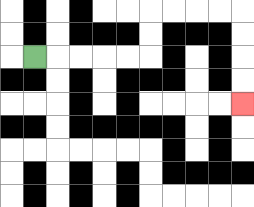{'start': '[1, 2]', 'end': '[10, 4]', 'path_directions': 'R,R,R,R,R,U,U,R,R,R,R,D,D,D,D', 'path_coordinates': '[[1, 2], [2, 2], [3, 2], [4, 2], [5, 2], [6, 2], [6, 1], [6, 0], [7, 0], [8, 0], [9, 0], [10, 0], [10, 1], [10, 2], [10, 3], [10, 4]]'}